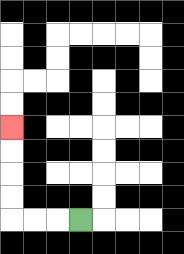{'start': '[3, 9]', 'end': '[0, 5]', 'path_directions': 'L,L,L,U,U,U,U', 'path_coordinates': '[[3, 9], [2, 9], [1, 9], [0, 9], [0, 8], [0, 7], [0, 6], [0, 5]]'}